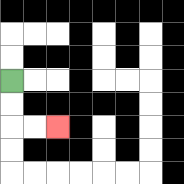{'start': '[0, 3]', 'end': '[2, 5]', 'path_directions': 'D,D,R,R', 'path_coordinates': '[[0, 3], [0, 4], [0, 5], [1, 5], [2, 5]]'}